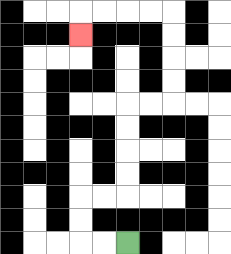{'start': '[5, 10]', 'end': '[3, 1]', 'path_directions': 'L,L,U,U,R,R,U,U,U,U,R,R,U,U,U,U,L,L,L,L,D', 'path_coordinates': '[[5, 10], [4, 10], [3, 10], [3, 9], [3, 8], [4, 8], [5, 8], [5, 7], [5, 6], [5, 5], [5, 4], [6, 4], [7, 4], [7, 3], [7, 2], [7, 1], [7, 0], [6, 0], [5, 0], [4, 0], [3, 0], [3, 1]]'}